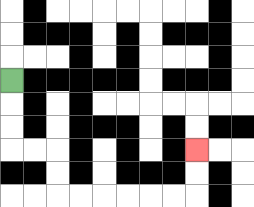{'start': '[0, 3]', 'end': '[8, 6]', 'path_directions': 'D,D,D,R,R,D,D,R,R,R,R,R,R,U,U', 'path_coordinates': '[[0, 3], [0, 4], [0, 5], [0, 6], [1, 6], [2, 6], [2, 7], [2, 8], [3, 8], [4, 8], [5, 8], [6, 8], [7, 8], [8, 8], [8, 7], [8, 6]]'}